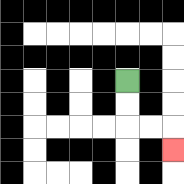{'start': '[5, 3]', 'end': '[7, 6]', 'path_directions': 'D,D,R,R,D', 'path_coordinates': '[[5, 3], [5, 4], [5, 5], [6, 5], [7, 5], [7, 6]]'}